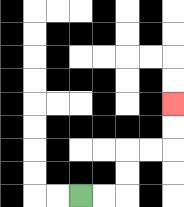{'start': '[3, 8]', 'end': '[7, 4]', 'path_directions': 'R,R,U,U,R,R,U,U', 'path_coordinates': '[[3, 8], [4, 8], [5, 8], [5, 7], [5, 6], [6, 6], [7, 6], [7, 5], [7, 4]]'}